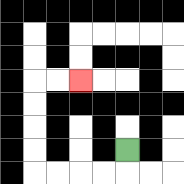{'start': '[5, 6]', 'end': '[3, 3]', 'path_directions': 'D,L,L,L,L,U,U,U,U,R,R', 'path_coordinates': '[[5, 6], [5, 7], [4, 7], [3, 7], [2, 7], [1, 7], [1, 6], [1, 5], [1, 4], [1, 3], [2, 3], [3, 3]]'}